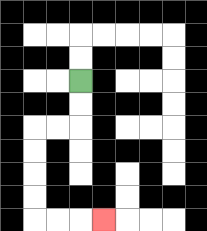{'start': '[3, 3]', 'end': '[4, 9]', 'path_directions': 'D,D,L,L,D,D,D,D,R,R,R', 'path_coordinates': '[[3, 3], [3, 4], [3, 5], [2, 5], [1, 5], [1, 6], [1, 7], [1, 8], [1, 9], [2, 9], [3, 9], [4, 9]]'}